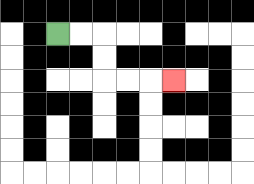{'start': '[2, 1]', 'end': '[7, 3]', 'path_directions': 'R,R,D,D,R,R,R', 'path_coordinates': '[[2, 1], [3, 1], [4, 1], [4, 2], [4, 3], [5, 3], [6, 3], [7, 3]]'}